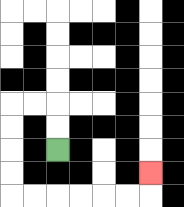{'start': '[2, 6]', 'end': '[6, 7]', 'path_directions': 'U,U,L,L,D,D,D,D,R,R,R,R,R,R,U', 'path_coordinates': '[[2, 6], [2, 5], [2, 4], [1, 4], [0, 4], [0, 5], [0, 6], [0, 7], [0, 8], [1, 8], [2, 8], [3, 8], [4, 8], [5, 8], [6, 8], [6, 7]]'}